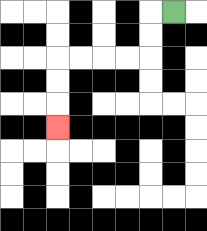{'start': '[7, 0]', 'end': '[2, 5]', 'path_directions': 'L,D,D,L,L,L,L,D,D,D', 'path_coordinates': '[[7, 0], [6, 0], [6, 1], [6, 2], [5, 2], [4, 2], [3, 2], [2, 2], [2, 3], [2, 4], [2, 5]]'}